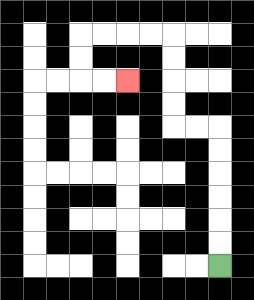{'start': '[9, 11]', 'end': '[5, 3]', 'path_directions': 'U,U,U,U,U,U,L,L,U,U,U,U,L,L,L,L,D,D,R,R', 'path_coordinates': '[[9, 11], [9, 10], [9, 9], [9, 8], [9, 7], [9, 6], [9, 5], [8, 5], [7, 5], [7, 4], [7, 3], [7, 2], [7, 1], [6, 1], [5, 1], [4, 1], [3, 1], [3, 2], [3, 3], [4, 3], [5, 3]]'}